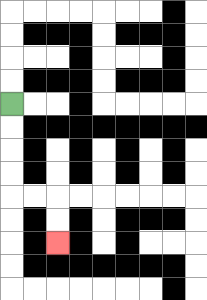{'start': '[0, 4]', 'end': '[2, 10]', 'path_directions': 'D,D,D,D,R,R,D,D', 'path_coordinates': '[[0, 4], [0, 5], [0, 6], [0, 7], [0, 8], [1, 8], [2, 8], [2, 9], [2, 10]]'}